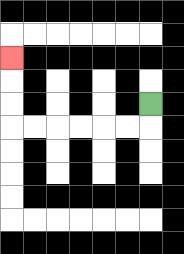{'start': '[6, 4]', 'end': '[0, 2]', 'path_directions': 'D,L,L,L,L,L,L,U,U,U', 'path_coordinates': '[[6, 4], [6, 5], [5, 5], [4, 5], [3, 5], [2, 5], [1, 5], [0, 5], [0, 4], [0, 3], [0, 2]]'}